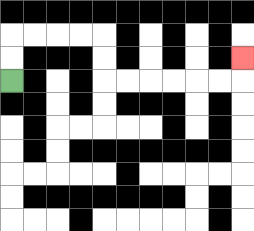{'start': '[0, 3]', 'end': '[10, 2]', 'path_directions': 'U,U,R,R,R,R,D,D,R,R,R,R,R,R,U', 'path_coordinates': '[[0, 3], [0, 2], [0, 1], [1, 1], [2, 1], [3, 1], [4, 1], [4, 2], [4, 3], [5, 3], [6, 3], [7, 3], [8, 3], [9, 3], [10, 3], [10, 2]]'}